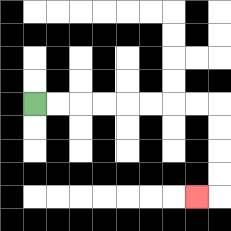{'start': '[1, 4]', 'end': '[8, 8]', 'path_directions': 'R,R,R,R,R,R,R,R,D,D,D,D,L', 'path_coordinates': '[[1, 4], [2, 4], [3, 4], [4, 4], [5, 4], [6, 4], [7, 4], [8, 4], [9, 4], [9, 5], [9, 6], [9, 7], [9, 8], [8, 8]]'}